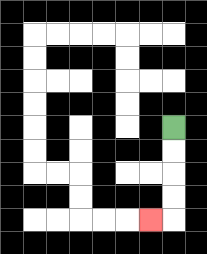{'start': '[7, 5]', 'end': '[6, 9]', 'path_directions': 'D,D,D,D,L', 'path_coordinates': '[[7, 5], [7, 6], [7, 7], [7, 8], [7, 9], [6, 9]]'}